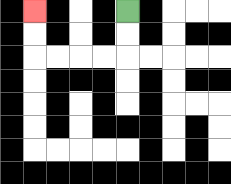{'start': '[5, 0]', 'end': '[1, 0]', 'path_directions': 'D,D,L,L,L,L,U,U', 'path_coordinates': '[[5, 0], [5, 1], [5, 2], [4, 2], [3, 2], [2, 2], [1, 2], [1, 1], [1, 0]]'}